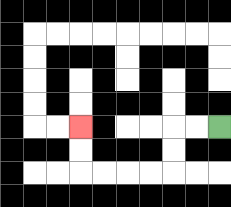{'start': '[9, 5]', 'end': '[3, 5]', 'path_directions': 'L,L,D,D,L,L,L,L,U,U', 'path_coordinates': '[[9, 5], [8, 5], [7, 5], [7, 6], [7, 7], [6, 7], [5, 7], [4, 7], [3, 7], [3, 6], [3, 5]]'}